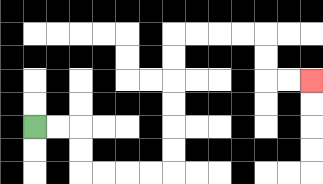{'start': '[1, 5]', 'end': '[13, 3]', 'path_directions': 'R,R,D,D,R,R,R,R,U,U,U,U,U,U,R,R,R,R,D,D,R,R', 'path_coordinates': '[[1, 5], [2, 5], [3, 5], [3, 6], [3, 7], [4, 7], [5, 7], [6, 7], [7, 7], [7, 6], [7, 5], [7, 4], [7, 3], [7, 2], [7, 1], [8, 1], [9, 1], [10, 1], [11, 1], [11, 2], [11, 3], [12, 3], [13, 3]]'}